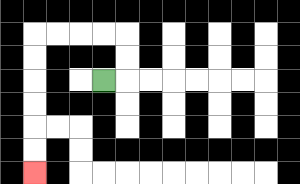{'start': '[4, 3]', 'end': '[1, 7]', 'path_directions': 'R,U,U,L,L,L,L,D,D,D,D,D,D', 'path_coordinates': '[[4, 3], [5, 3], [5, 2], [5, 1], [4, 1], [3, 1], [2, 1], [1, 1], [1, 2], [1, 3], [1, 4], [1, 5], [1, 6], [1, 7]]'}